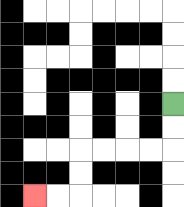{'start': '[7, 4]', 'end': '[1, 8]', 'path_directions': 'D,D,L,L,L,L,D,D,L,L', 'path_coordinates': '[[7, 4], [7, 5], [7, 6], [6, 6], [5, 6], [4, 6], [3, 6], [3, 7], [3, 8], [2, 8], [1, 8]]'}